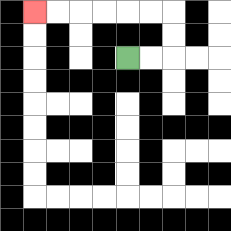{'start': '[5, 2]', 'end': '[1, 0]', 'path_directions': 'R,R,U,U,L,L,L,L,L,L', 'path_coordinates': '[[5, 2], [6, 2], [7, 2], [7, 1], [7, 0], [6, 0], [5, 0], [4, 0], [3, 0], [2, 0], [1, 0]]'}